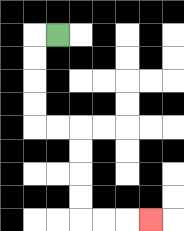{'start': '[2, 1]', 'end': '[6, 9]', 'path_directions': 'L,D,D,D,D,R,R,D,D,D,D,R,R,R', 'path_coordinates': '[[2, 1], [1, 1], [1, 2], [1, 3], [1, 4], [1, 5], [2, 5], [3, 5], [3, 6], [3, 7], [3, 8], [3, 9], [4, 9], [5, 9], [6, 9]]'}